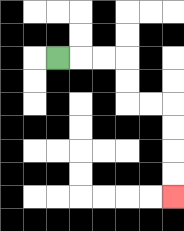{'start': '[2, 2]', 'end': '[7, 8]', 'path_directions': 'R,R,R,D,D,R,R,D,D,D,D', 'path_coordinates': '[[2, 2], [3, 2], [4, 2], [5, 2], [5, 3], [5, 4], [6, 4], [7, 4], [7, 5], [7, 6], [7, 7], [7, 8]]'}